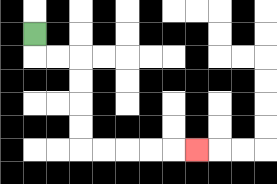{'start': '[1, 1]', 'end': '[8, 6]', 'path_directions': 'D,R,R,D,D,D,D,R,R,R,R,R', 'path_coordinates': '[[1, 1], [1, 2], [2, 2], [3, 2], [3, 3], [3, 4], [3, 5], [3, 6], [4, 6], [5, 6], [6, 6], [7, 6], [8, 6]]'}